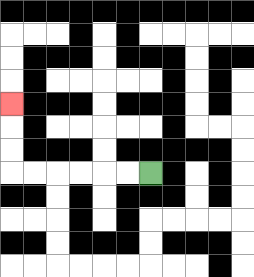{'start': '[6, 7]', 'end': '[0, 4]', 'path_directions': 'L,L,L,L,L,L,U,U,U', 'path_coordinates': '[[6, 7], [5, 7], [4, 7], [3, 7], [2, 7], [1, 7], [0, 7], [0, 6], [0, 5], [0, 4]]'}